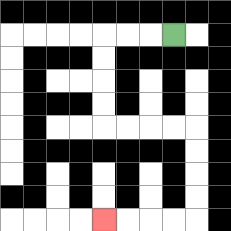{'start': '[7, 1]', 'end': '[4, 9]', 'path_directions': 'L,L,L,D,D,D,D,R,R,R,R,D,D,D,D,L,L,L,L', 'path_coordinates': '[[7, 1], [6, 1], [5, 1], [4, 1], [4, 2], [4, 3], [4, 4], [4, 5], [5, 5], [6, 5], [7, 5], [8, 5], [8, 6], [8, 7], [8, 8], [8, 9], [7, 9], [6, 9], [5, 9], [4, 9]]'}